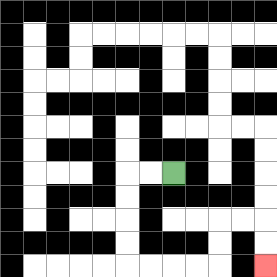{'start': '[7, 7]', 'end': '[11, 11]', 'path_directions': 'L,L,D,D,D,D,R,R,R,R,U,U,R,R,D,D', 'path_coordinates': '[[7, 7], [6, 7], [5, 7], [5, 8], [5, 9], [5, 10], [5, 11], [6, 11], [7, 11], [8, 11], [9, 11], [9, 10], [9, 9], [10, 9], [11, 9], [11, 10], [11, 11]]'}